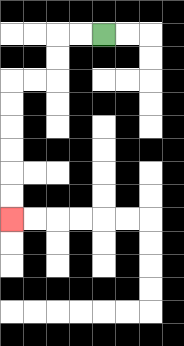{'start': '[4, 1]', 'end': '[0, 9]', 'path_directions': 'L,L,D,D,L,L,D,D,D,D,D,D', 'path_coordinates': '[[4, 1], [3, 1], [2, 1], [2, 2], [2, 3], [1, 3], [0, 3], [0, 4], [0, 5], [0, 6], [0, 7], [0, 8], [0, 9]]'}